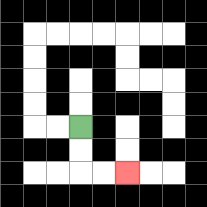{'start': '[3, 5]', 'end': '[5, 7]', 'path_directions': 'D,D,R,R', 'path_coordinates': '[[3, 5], [3, 6], [3, 7], [4, 7], [5, 7]]'}